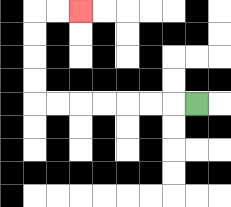{'start': '[8, 4]', 'end': '[3, 0]', 'path_directions': 'L,L,L,L,L,L,L,U,U,U,U,R,R', 'path_coordinates': '[[8, 4], [7, 4], [6, 4], [5, 4], [4, 4], [3, 4], [2, 4], [1, 4], [1, 3], [1, 2], [1, 1], [1, 0], [2, 0], [3, 0]]'}